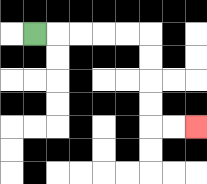{'start': '[1, 1]', 'end': '[8, 5]', 'path_directions': 'R,R,R,R,R,D,D,D,D,R,R', 'path_coordinates': '[[1, 1], [2, 1], [3, 1], [4, 1], [5, 1], [6, 1], [6, 2], [6, 3], [6, 4], [6, 5], [7, 5], [8, 5]]'}